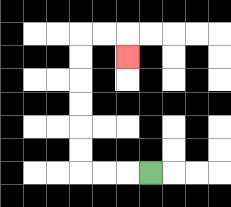{'start': '[6, 7]', 'end': '[5, 2]', 'path_directions': 'L,L,L,U,U,U,U,U,U,R,R,D', 'path_coordinates': '[[6, 7], [5, 7], [4, 7], [3, 7], [3, 6], [3, 5], [3, 4], [3, 3], [3, 2], [3, 1], [4, 1], [5, 1], [5, 2]]'}